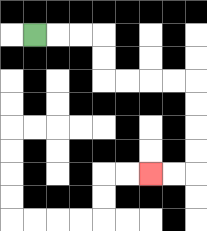{'start': '[1, 1]', 'end': '[6, 7]', 'path_directions': 'R,R,R,D,D,R,R,R,R,D,D,D,D,L,L', 'path_coordinates': '[[1, 1], [2, 1], [3, 1], [4, 1], [4, 2], [4, 3], [5, 3], [6, 3], [7, 3], [8, 3], [8, 4], [8, 5], [8, 6], [8, 7], [7, 7], [6, 7]]'}